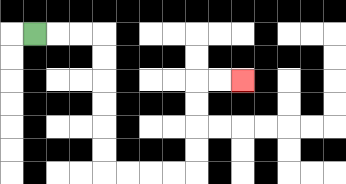{'start': '[1, 1]', 'end': '[10, 3]', 'path_directions': 'R,R,R,D,D,D,D,D,D,R,R,R,R,U,U,U,U,R,R', 'path_coordinates': '[[1, 1], [2, 1], [3, 1], [4, 1], [4, 2], [4, 3], [4, 4], [4, 5], [4, 6], [4, 7], [5, 7], [6, 7], [7, 7], [8, 7], [8, 6], [8, 5], [8, 4], [8, 3], [9, 3], [10, 3]]'}